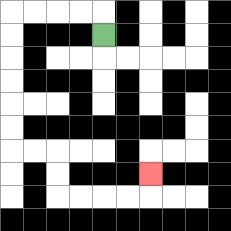{'start': '[4, 1]', 'end': '[6, 7]', 'path_directions': 'U,L,L,L,L,D,D,D,D,D,D,R,R,D,D,R,R,R,R,U', 'path_coordinates': '[[4, 1], [4, 0], [3, 0], [2, 0], [1, 0], [0, 0], [0, 1], [0, 2], [0, 3], [0, 4], [0, 5], [0, 6], [1, 6], [2, 6], [2, 7], [2, 8], [3, 8], [4, 8], [5, 8], [6, 8], [6, 7]]'}